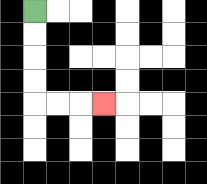{'start': '[1, 0]', 'end': '[4, 4]', 'path_directions': 'D,D,D,D,R,R,R', 'path_coordinates': '[[1, 0], [1, 1], [1, 2], [1, 3], [1, 4], [2, 4], [3, 4], [4, 4]]'}